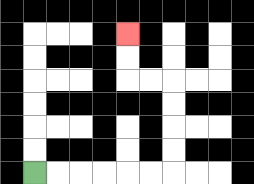{'start': '[1, 7]', 'end': '[5, 1]', 'path_directions': 'R,R,R,R,R,R,U,U,U,U,L,L,U,U', 'path_coordinates': '[[1, 7], [2, 7], [3, 7], [4, 7], [5, 7], [6, 7], [7, 7], [7, 6], [7, 5], [7, 4], [7, 3], [6, 3], [5, 3], [5, 2], [5, 1]]'}